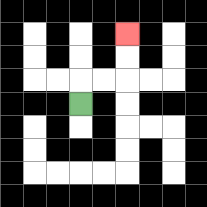{'start': '[3, 4]', 'end': '[5, 1]', 'path_directions': 'U,R,R,U,U', 'path_coordinates': '[[3, 4], [3, 3], [4, 3], [5, 3], [5, 2], [5, 1]]'}